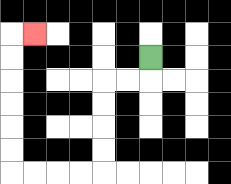{'start': '[6, 2]', 'end': '[1, 1]', 'path_directions': 'D,L,L,D,D,D,D,L,L,L,L,U,U,U,U,U,U,R', 'path_coordinates': '[[6, 2], [6, 3], [5, 3], [4, 3], [4, 4], [4, 5], [4, 6], [4, 7], [3, 7], [2, 7], [1, 7], [0, 7], [0, 6], [0, 5], [0, 4], [0, 3], [0, 2], [0, 1], [1, 1]]'}